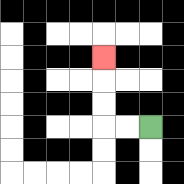{'start': '[6, 5]', 'end': '[4, 2]', 'path_directions': 'L,L,U,U,U', 'path_coordinates': '[[6, 5], [5, 5], [4, 5], [4, 4], [4, 3], [4, 2]]'}